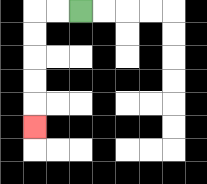{'start': '[3, 0]', 'end': '[1, 5]', 'path_directions': 'L,L,D,D,D,D,D', 'path_coordinates': '[[3, 0], [2, 0], [1, 0], [1, 1], [1, 2], [1, 3], [1, 4], [1, 5]]'}